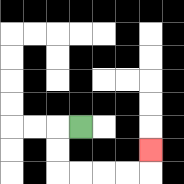{'start': '[3, 5]', 'end': '[6, 6]', 'path_directions': 'L,D,D,R,R,R,R,U', 'path_coordinates': '[[3, 5], [2, 5], [2, 6], [2, 7], [3, 7], [4, 7], [5, 7], [6, 7], [6, 6]]'}